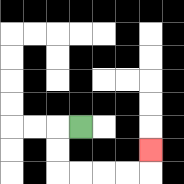{'start': '[3, 5]', 'end': '[6, 6]', 'path_directions': 'L,D,D,R,R,R,R,U', 'path_coordinates': '[[3, 5], [2, 5], [2, 6], [2, 7], [3, 7], [4, 7], [5, 7], [6, 7], [6, 6]]'}